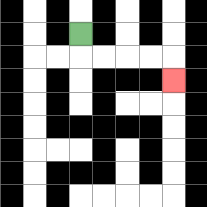{'start': '[3, 1]', 'end': '[7, 3]', 'path_directions': 'D,R,R,R,R,D', 'path_coordinates': '[[3, 1], [3, 2], [4, 2], [5, 2], [6, 2], [7, 2], [7, 3]]'}